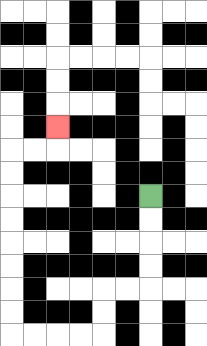{'start': '[6, 8]', 'end': '[2, 5]', 'path_directions': 'D,D,D,D,L,L,D,D,L,L,L,L,U,U,U,U,U,U,U,U,R,R,U', 'path_coordinates': '[[6, 8], [6, 9], [6, 10], [6, 11], [6, 12], [5, 12], [4, 12], [4, 13], [4, 14], [3, 14], [2, 14], [1, 14], [0, 14], [0, 13], [0, 12], [0, 11], [0, 10], [0, 9], [0, 8], [0, 7], [0, 6], [1, 6], [2, 6], [2, 5]]'}